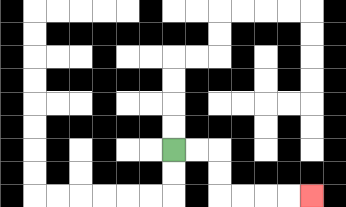{'start': '[7, 6]', 'end': '[13, 8]', 'path_directions': 'R,R,D,D,R,R,R,R', 'path_coordinates': '[[7, 6], [8, 6], [9, 6], [9, 7], [9, 8], [10, 8], [11, 8], [12, 8], [13, 8]]'}